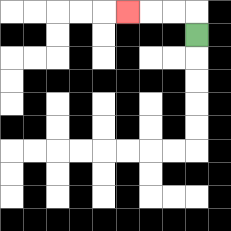{'start': '[8, 1]', 'end': '[5, 0]', 'path_directions': 'U,L,L,L', 'path_coordinates': '[[8, 1], [8, 0], [7, 0], [6, 0], [5, 0]]'}